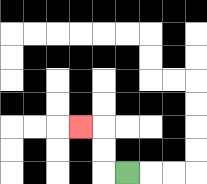{'start': '[5, 7]', 'end': '[3, 5]', 'path_directions': 'L,U,U,L', 'path_coordinates': '[[5, 7], [4, 7], [4, 6], [4, 5], [3, 5]]'}